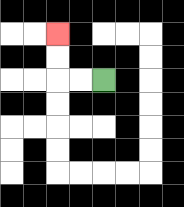{'start': '[4, 3]', 'end': '[2, 1]', 'path_directions': 'L,L,U,U', 'path_coordinates': '[[4, 3], [3, 3], [2, 3], [2, 2], [2, 1]]'}